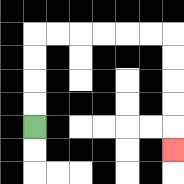{'start': '[1, 5]', 'end': '[7, 6]', 'path_directions': 'U,U,U,U,R,R,R,R,R,R,D,D,D,D,D', 'path_coordinates': '[[1, 5], [1, 4], [1, 3], [1, 2], [1, 1], [2, 1], [3, 1], [4, 1], [5, 1], [6, 1], [7, 1], [7, 2], [7, 3], [7, 4], [7, 5], [7, 6]]'}